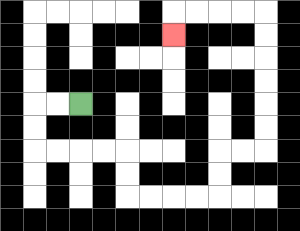{'start': '[3, 4]', 'end': '[7, 1]', 'path_directions': 'L,L,D,D,R,R,R,R,D,D,R,R,R,R,U,U,R,R,U,U,U,U,U,U,L,L,L,L,D', 'path_coordinates': '[[3, 4], [2, 4], [1, 4], [1, 5], [1, 6], [2, 6], [3, 6], [4, 6], [5, 6], [5, 7], [5, 8], [6, 8], [7, 8], [8, 8], [9, 8], [9, 7], [9, 6], [10, 6], [11, 6], [11, 5], [11, 4], [11, 3], [11, 2], [11, 1], [11, 0], [10, 0], [9, 0], [8, 0], [7, 0], [7, 1]]'}